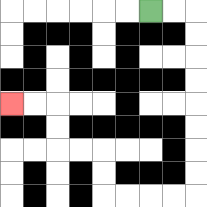{'start': '[6, 0]', 'end': '[0, 4]', 'path_directions': 'R,R,D,D,D,D,D,D,D,D,L,L,L,L,U,U,L,L,U,U,L,L', 'path_coordinates': '[[6, 0], [7, 0], [8, 0], [8, 1], [8, 2], [8, 3], [8, 4], [8, 5], [8, 6], [8, 7], [8, 8], [7, 8], [6, 8], [5, 8], [4, 8], [4, 7], [4, 6], [3, 6], [2, 6], [2, 5], [2, 4], [1, 4], [0, 4]]'}